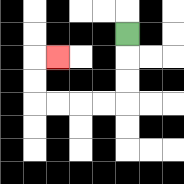{'start': '[5, 1]', 'end': '[2, 2]', 'path_directions': 'D,D,D,L,L,L,L,U,U,R', 'path_coordinates': '[[5, 1], [5, 2], [5, 3], [5, 4], [4, 4], [3, 4], [2, 4], [1, 4], [1, 3], [1, 2], [2, 2]]'}